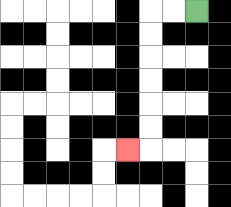{'start': '[8, 0]', 'end': '[5, 6]', 'path_directions': 'L,L,D,D,D,D,D,D,L', 'path_coordinates': '[[8, 0], [7, 0], [6, 0], [6, 1], [6, 2], [6, 3], [6, 4], [6, 5], [6, 6], [5, 6]]'}